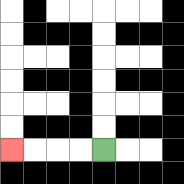{'start': '[4, 6]', 'end': '[0, 6]', 'path_directions': 'L,L,L,L', 'path_coordinates': '[[4, 6], [3, 6], [2, 6], [1, 6], [0, 6]]'}